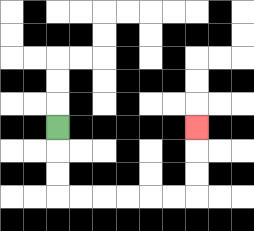{'start': '[2, 5]', 'end': '[8, 5]', 'path_directions': 'D,D,D,R,R,R,R,R,R,U,U,U', 'path_coordinates': '[[2, 5], [2, 6], [2, 7], [2, 8], [3, 8], [4, 8], [5, 8], [6, 8], [7, 8], [8, 8], [8, 7], [8, 6], [8, 5]]'}